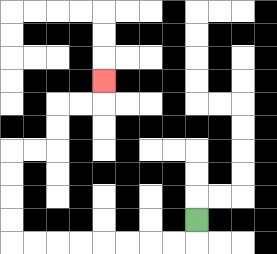{'start': '[8, 9]', 'end': '[4, 3]', 'path_directions': 'D,L,L,L,L,L,L,L,L,U,U,U,U,R,R,U,U,R,R,U', 'path_coordinates': '[[8, 9], [8, 10], [7, 10], [6, 10], [5, 10], [4, 10], [3, 10], [2, 10], [1, 10], [0, 10], [0, 9], [0, 8], [0, 7], [0, 6], [1, 6], [2, 6], [2, 5], [2, 4], [3, 4], [4, 4], [4, 3]]'}